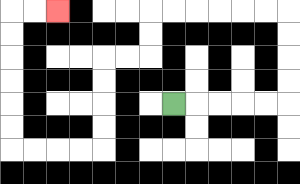{'start': '[7, 4]', 'end': '[2, 0]', 'path_directions': 'R,R,R,R,R,U,U,U,U,L,L,L,L,L,L,D,D,L,L,D,D,D,D,L,L,L,L,U,U,U,U,U,U,R,R', 'path_coordinates': '[[7, 4], [8, 4], [9, 4], [10, 4], [11, 4], [12, 4], [12, 3], [12, 2], [12, 1], [12, 0], [11, 0], [10, 0], [9, 0], [8, 0], [7, 0], [6, 0], [6, 1], [6, 2], [5, 2], [4, 2], [4, 3], [4, 4], [4, 5], [4, 6], [3, 6], [2, 6], [1, 6], [0, 6], [0, 5], [0, 4], [0, 3], [0, 2], [0, 1], [0, 0], [1, 0], [2, 0]]'}